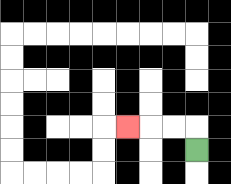{'start': '[8, 6]', 'end': '[5, 5]', 'path_directions': 'U,L,L,L', 'path_coordinates': '[[8, 6], [8, 5], [7, 5], [6, 5], [5, 5]]'}